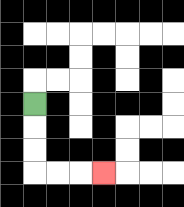{'start': '[1, 4]', 'end': '[4, 7]', 'path_directions': 'D,D,D,R,R,R', 'path_coordinates': '[[1, 4], [1, 5], [1, 6], [1, 7], [2, 7], [3, 7], [4, 7]]'}